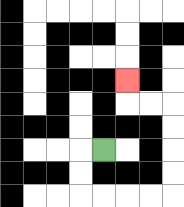{'start': '[4, 6]', 'end': '[5, 3]', 'path_directions': 'L,D,D,R,R,R,R,U,U,U,U,L,L,U', 'path_coordinates': '[[4, 6], [3, 6], [3, 7], [3, 8], [4, 8], [5, 8], [6, 8], [7, 8], [7, 7], [7, 6], [7, 5], [7, 4], [6, 4], [5, 4], [5, 3]]'}